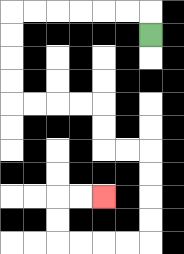{'start': '[6, 1]', 'end': '[4, 8]', 'path_directions': 'U,L,L,L,L,L,L,D,D,D,D,R,R,R,R,D,D,R,R,D,D,D,D,L,L,L,L,U,U,R,R', 'path_coordinates': '[[6, 1], [6, 0], [5, 0], [4, 0], [3, 0], [2, 0], [1, 0], [0, 0], [0, 1], [0, 2], [0, 3], [0, 4], [1, 4], [2, 4], [3, 4], [4, 4], [4, 5], [4, 6], [5, 6], [6, 6], [6, 7], [6, 8], [6, 9], [6, 10], [5, 10], [4, 10], [3, 10], [2, 10], [2, 9], [2, 8], [3, 8], [4, 8]]'}